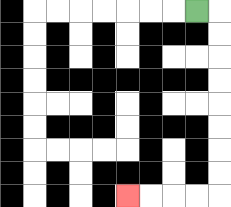{'start': '[8, 0]', 'end': '[5, 8]', 'path_directions': 'R,D,D,D,D,D,D,D,D,L,L,L,L', 'path_coordinates': '[[8, 0], [9, 0], [9, 1], [9, 2], [9, 3], [9, 4], [9, 5], [9, 6], [9, 7], [9, 8], [8, 8], [7, 8], [6, 8], [5, 8]]'}